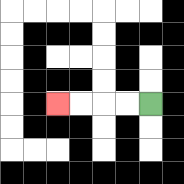{'start': '[6, 4]', 'end': '[2, 4]', 'path_directions': 'L,L,L,L', 'path_coordinates': '[[6, 4], [5, 4], [4, 4], [3, 4], [2, 4]]'}